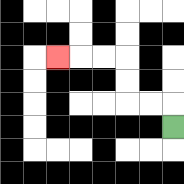{'start': '[7, 5]', 'end': '[2, 2]', 'path_directions': 'U,L,L,U,U,L,L,L', 'path_coordinates': '[[7, 5], [7, 4], [6, 4], [5, 4], [5, 3], [5, 2], [4, 2], [3, 2], [2, 2]]'}